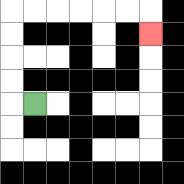{'start': '[1, 4]', 'end': '[6, 1]', 'path_directions': 'L,U,U,U,U,R,R,R,R,R,R,D', 'path_coordinates': '[[1, 4], [0, 4], [0, 3], [0, 2], [0, 1], [0, 0], [1, 0], [2, 0], [3, 0], [4, 0], [5, 0], [6, 0], [6, 1]]'}